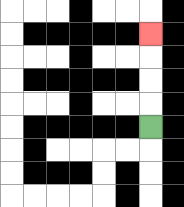{'start': '[6, 5]', 'end': '[6, 1]', 'path_directions': 'U,U,U,U', 'path_coordinates': '[[6, 5], [6, 4], [6, 3], [6, 2], [6, 1]]'}